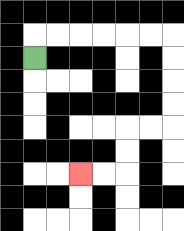{'start': '[1, 2]', 'end': '[3, 7]', 'path_directions': 'U,R,R,R,R,R,R,D,D,D,D,L,L,D,D,L,L', 'path_coordinates': '[[1, 2], [1, 1], [2, 1], [3, 1], [4, 1], [5, 1], [6, 1], [7, 1], [7, 2], [7, 3], [7, 4], [7, 5], [6, 5], [5, 5], [5, 6], [5, 7], [4, 7], [3, 7]]'}